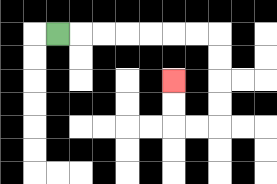{'start': '[2, 1]', 'end': '[7, 3]', 'path_directions': 'R,R,R,R,R,R,R,D,D,D,D,L,L,U,U', 'path_coordinates': '[[2, 1], [3, 1], [4, 1], [5, 1], [6, 1], [7, 1], [8, 1], [9, 1], [9, 2], [9, 3], [9, 4], [9, 5], [8, 5], [7, 5], [7, 4], [7, 3]]'}